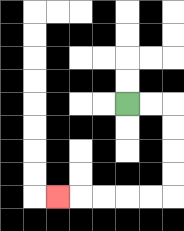{'start': '[5, 4]', 'end': '[2, 8]', 'path_directions': 'R,R,D,D,D,D,L,L,L,L,L', 'path_coordinates': '[[5, 4], [6, 4], [7, 4], [7, 5], [7, 6], [7, 7], [7, 8], [6, 8], [5, 8], [4, 8], [3, 8], [2, 8]]'}